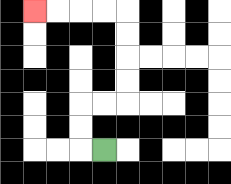{'start': '[4, 6]', 'end': '[1, 0]', 'path_directions': 'L,U,U,R,R,U,U,U,U,L,L,L,L', 'path_coordinates': '[[4, 6], [3, 6], [3, 5], [3, 4], [4, 4], [5, 4], [5, 3], [5, 2], [5, 1], [5, 0], [4, 0], [3, 0], [2, 0], [1, 0]]'}